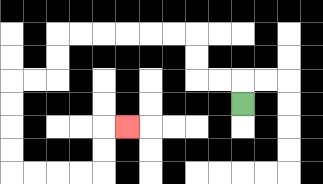{'start': '[10, 4]', 'end': '[5, 5]', 'path_directions': 'U,L,L,U,U,L,L,L,L,L,L,D,D,L,L,D,D,D,D,R,R,R,R,U,U,R', 'path_coordinates': '[[10, 4], [10, 3], [9, 3], [8, 3], [8, 2], [8, 1], [7, 1], [6, 1], [5, 1], [4, 1], [3, 1], [2, 1], [2, 2], [2, 3], [1, 3], [0, 3], [0, 4], [0, 5], [0, 6], [0, 7], [1, 7], [2, 7], [3, 7], [4, 7], [4, 6], [4, 5], [5, 5]]'}